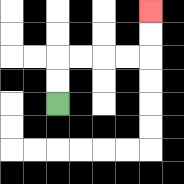{'start': '[2, 4]', 'end': '[6, 0]', 'path_directions': 'U,U,R,R,R,R,U,U', 'path_coordinates': '[[2, 4], [2, 3], [2, 2], [3, 2], [4, 2], [5, 2], [6, 2], [6, 1], [6, 0]]'}